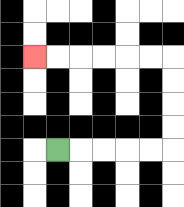{'start': '[2, 6]', 'end': '[1, 2]', 'path_directions': 'R,R,R,R,R,U,U,U,U,L,L,L,L,L,L', 'path_coordinates': '[[2, 6], [3, 6], [4, 6], [5, 6], [6, 6], [7, 6], [7, 5], [7, 4], [7, 3], [7, 2], [6, 2], [5, 2], [4, 2], [3, 2], [2, 2], [1, 2]]'}